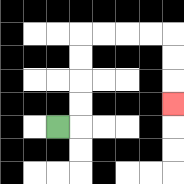{'start': '[2, 5]', 'end': '[7, 4]', 'path_directions': 'R,U,U,U,U,R,R,R,R,D,D,D', 'path_coordinates': '[[2, 5], [3, 5], [3, 4], [3, 3], [3, 2], [3, 1], [4, 1], [5, 1], [6, 1], [7, 1], [7, 2], [7, 3], [7, 4]]'}